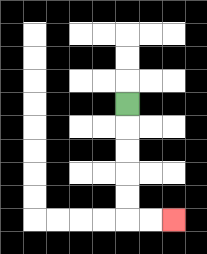{'start': '[5, 4]', 'end': '[7, 9]', 'path_directions': 'D,D,D,D,D,R,R', 'path_coordinates': '[[5, 4], [5, 5], [5, 6], [5, 7], [5, 8], [5, 9], [6, 9], [7, 9]]'}